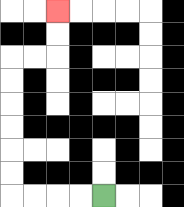{'start': '[4, 8]', 'end': '[2, 0]', 'path_directions': 'L,L,L,L,U,U,U,U,U,U,R,R,U,U', 'path_coordinates': '[[4, 8], [3, 8], [2, 8], [1, 8], [0, 8], [0, 7], [0, 6], [0, 5], [0, 4], [0, 3], [0, 2], [1, 2], [2, 2], [2, 1], [2, 0]]'}